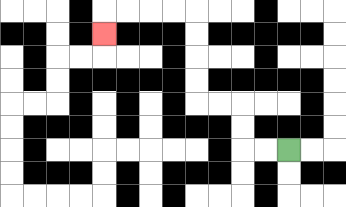{'start': '[12, 6]', 'end': '[4, 1]', 'path_directions': 'L,L,U,U,L,L,U,U,U,U,L,L,L,L,D', 'path_coordinates': '[[12, 6], [11, 6], [10, 6], [10, 5], [10, 4], [9, 4], [8, 4], [8, 3], [8, 2], [8, 1], [8, 0], [7, 0], [6, 0], [5, 0], [4, 0], [4, 1]]'}